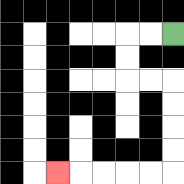{'start': '[7, 1]', 'end': '[2, 7]', 'path_directions': 'L,L,D,D,R,R,D,D,D,D,L,L,L,L,L', 'path_coordinates': '[[7, 1], [6, 1], [5, 1], [5, 2], [5, 3], [6, 3], [7, 3], [7, 4], [7, 5], [7, 6], [7, 7], [6, 7], [5, 7], [4, 7], [3, 7], [2, 7]]'}